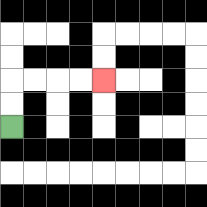{'start': '[0, 5]', 'end': '[4, 3]', 'path_directions': 'U,U,R,R,R,R', 'path_coordinates': '[[0, 5], [0, 4], [0, 3], [1, 3], [2, 3], [3, 3], [4, 3]]'}